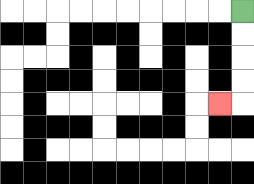{'start': '[10, 0]', 'end': '[9, 4]', 'path_directions': 'D,D,D,D,L', 'path_coordinates': '[[10, 0], [10, 1], [10, 2], [10, 3], [10, 4], [9, 4]]'}